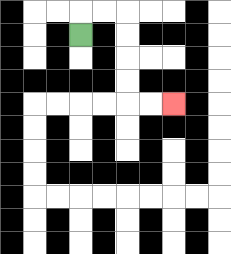{'start': '[3, 1]', 'end': '[7, 4]', 'path_directions': 'U,R,R,D,D,D,D,R,R', 'path_coordinates': '[[3, 1], [3, 0], [4, 0], [5, 0], [5, 1], [5, 2], [5, 3], [5, 4], [6, 4], [7, 4]]'}